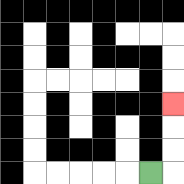{'start': '[6, 7]', 'end': '[7, 4]', 'path_directions': 'R,U,U,U', 'path_coordinates': '[[6, 7], [7, 7], [7, 6], [7, 5], [7, 4]]'}